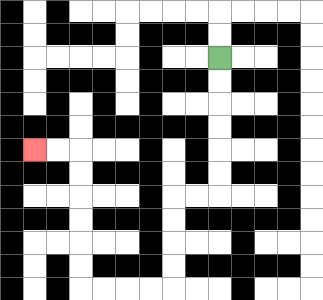{'start': '[9, 2]', 'end': '[1, 6]', 'path_directions': 'D,D,D,D,D,D,L,L,D,D,D,D,L,L,L,L,U,U,U,U,U,U,L,L', 'path_coordinates': '[[9, 2], [9, 3], [9, 4], [9, 5], [9, 6], [9, 7], [9, 8], [8, 8], [7, 8], [7, 9], [7, 10], [7, 11], [7, 12], [6, 12], [5, 12], [4, 12], [3, 12], [3, 11], [3, 10], [3, 9], [3, 8], [3, 7], [3, 6], [2, 6], [1, 6]]'}